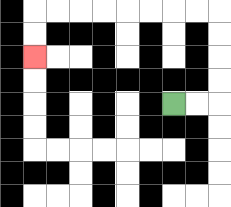{'start': '[7, 4]', 'end': '[1, 2]', 'path_directions': 'R,R,U,U,U,U,L,L,L,L,L,L,L,L,D,D', 'path_coordinates': '[[7, 4], [8, 4], [9, 4], [9, 3], [9, 2], [9, 1], [9, 0], [8, 0], [7, 0], [6, 0], [5, 0], [4, 0], [3, 0], [2, 0], [1, 0], [1, 1], [1, 2]]'}